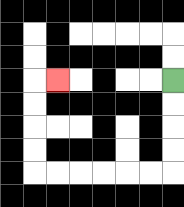{'start': '[7, 3]', 'end': '[2, 3]', 'path_directions': 'D,D,D,D,L,L,L,L,L,L,U,U,U,U,R', 'path_coordinates': '[[7, 3], [7, 4], [7, 5], [7, 6], [7, 7], [6, 7], [5, 7], [4, 7], [3, 7], [2, 7], [1, 7], [1, 6], [1, 5], [1, 4], [1, 3], [2, 3]]'}